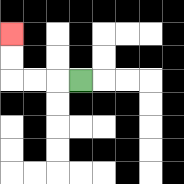{'start': '[3, 3]', 'end': '[0, 1]', 'path_directions': 'L,L,L,U,U', 'path_coordinates': '[[3, 3], [2, 3], [1, 3], [0, 3], [0, 2], [0, 1]]'}